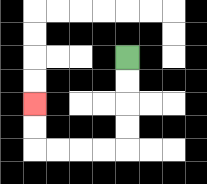{'start': '[5, 2]', 'end': '[1, 4]', 'path_directions': 'D,D,D,D,L,L,L,L,U,U', 'path_coordinates': '[[5, 2], [5, 3], [5, 4], [5, 5], [5, 6], [4, 6], [3, 6], [2, 6], [1, 6], [1, 5], [1, 4]]'}